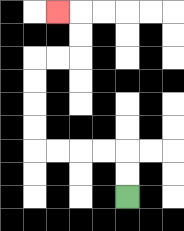{'start': '[5, 8]', 'end': '[2, 0]', 'path_directions': 'U,U,L,L,L,L,U,U,U,U,R,R,U,U,L', 'path_coordinates': '[[5, 8], [5, 7], [5, 6], [4, 6], [3, 6], [2, 6], [1, 6], [1, 5], [1, 4], [1, 3], [1, 2], [2, 2], [3, 2], [3, 1], [3, 0], [2, 0]]'}